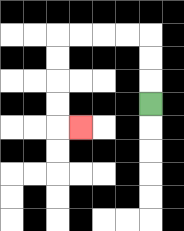{'start': '[6, 4]', 'end': '[3, 5]', 'path_directions': 'U,U,U,L,L,L,L,D,D,D,D,R', 'path_coordinates': '[[6, 4], [6, 3], [6, 2], [6, 1], [5, 1], [4, 1], [3, 1], [2, 1], [2, 2], [2, 3], [2, 4], [2, 5], [3, 5]]'}